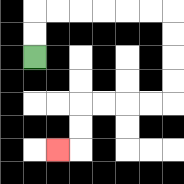{'start': '[1, 2]', 'end': '[2, 6]', 'path_directions': 'U,U,R,R,R,R,R,R,D,D,D,D,L,L,L,L,D,D,L', 'path_coordinates': '[[1, 2], [1, 1], [1, 0], [2, 0], [3, 0], [4, 0], [5, 0], [6, 0], [7, 0], [7, 1], [7, 2], [7, 3], [7, 4], [6, 4], [5, 4], [4, 4], [3, 4], [3, 5], [3, 6], [2, 6]]'}